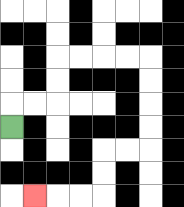{'start': '[0, 5]', 'end': '[1, 8]', 'path_directions': 'U,R,R,U,U,R,R,R,R,D,D,D,D,L,L,D,D,L,L,L', 'path_coordinates': '[[0, 5], [0, 4], [1, 4], [2, 4], [2, 3], [2, 2], [3, 2], [4, 2], [5, 2], [6, 2], [6, 3], [6, 4], [6, 5], [6, 6], [5, 6], [4, 6], [4, 7], [4, 8], [3, 8], [2, 8], [1, 8]]'}